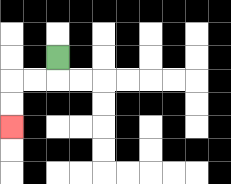{'start': '[2, 2]', 'end': '[0, 5]', 'path_directions': 'D,L,L,D,D', 'path_coordinates': '[[2, 2], [2, 3], [1, 3], [0, 3], [0, 4], [0, 5]]'}